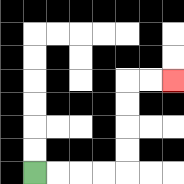{'start': '[1, 7]', 'end': '[7, 3]', 'path_directions': 'R,R,R,R,U,U,U,U,R,R', 'path_coordinates': '[[1, 7], [2, 7], [3, 7], [4, 7], [5, 7], [5, 6], [5, 5], [5, 4], [5, 3], [6, 3], [7, 3]]'}